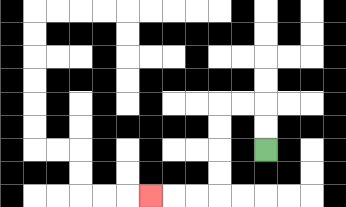{'start': '[11, 6]', 'end': '[6, 8]', 'path_directions': 'U,U,L,L,D,D,D,D,L,L,L', 'path_coordinates': '[[11, 6], [11, 5], [11, 4], [10, 4], [9, 4], [9, 5], [9, 6], [9, 7], [9, 8], [8, 8], [7, 8], [6, 8]]'}